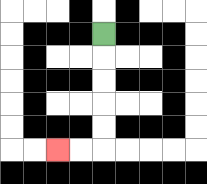{'start': '[4, 1]', 'end': '[2, 6]', 'path_directions': 'D,D,D,D,D,L,L', 'path_coordinates': '[[4, 1], [4, 2], [4, 3], [4, 4], [4, 5], [4, 6], [3, 6], [2, 6]]'}